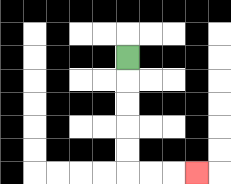{'start': '[5, 2]', 'end': '[8, 7]', 'path_directions': 'D,D,D,D,D,R,R,R', 'path_coordinates': '[[5, 2], [5, 3], [5, 4], [5, 5], [5, 6], [5, 7], [6, 7], [7, 7], [8, 7]]'}